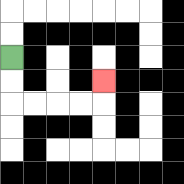{'start': '[0, 2]', 'end': '[4, 3]', 'path_directions': 'D,D,R,R,R,R,U', 'path_coordinates': '[[0, 2], [0, 3], [0, 4], [1, 4], [2, 4], [3, 4], [4, 4], [4, 3]]'}